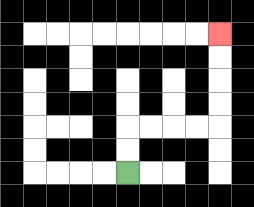{'start': '[5, 7]', 'end': '[9, 1]', 'path_directions': 'U,U,R,R,R,R,U,U,U,U', 'path_coordinates': '[[5, 7], [5, 6], [5, 5], [6, 5], [7, 5], [8, 5], [9, 5], [9, 4], [9, 3], [9, 2], [9, 1]]'}